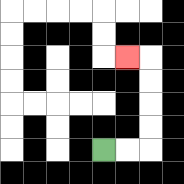{'start': '[4, 6]', 'end': '[5, 2]', 'path_directions': 'R,R,U,U,U,U,L', 'path_coordinates': '[[4, 6], [5, 6], [6, 6], [6, 5], [6, 4], [6, 3], [6, 2], [5, 2]]'}